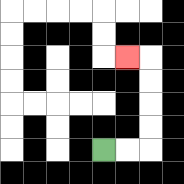{'start': '[4, 6]', 'end': '[5, 2]', 'path_directions': 'R,R,U,U,U,U,L', 'path_coordinates': '[[4, 6], [5, 6], [6, 6], [6, 5], [6, 4], [6, 3], [6, 2], [5, 2]]'}